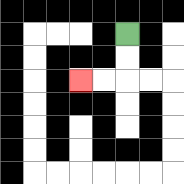{'start': '[5, 1]', 'end': '[3, 3]', 'path_directions': 'D,D,L,L', 'path_coordinates': '[[5, 1], [5, 2], [5, 3], [4, 3], [3, 3]]'}